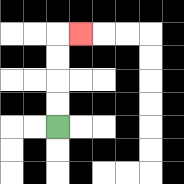{'start': '[2, 5]', 'end': '[3, 1]', 'path_directions': 'U,U,U,U,R', 'path_coordinates': '[[2, 5], [2, 4], [2, 3], [2, 2], [2, 1], [3, 1]]'}